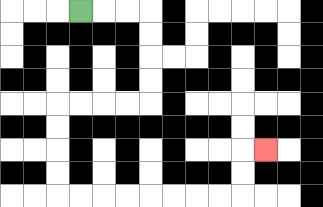{'start': '[3, 0]', 'end': '[11, 6]', 'path_directions': 'R,R,R,D,D,D,D,L,L,L,L,D,D,D,D,R,R,R,R,R,R,R,R,U,U,R', 'path_coordinates': '[[3, 0], [4, 0], [5, 0], [6, 0], [6, 1], [6, 2], [6, 3], [6, 4], [5, 4], [4, 4], [3, 4], [2, 4], [2, 5], [2, 6], [2, 7], [2, 8], [3, 8], [4, 8], [5, 8], [6, 8], [7, 8], [8, 8], [9, 8], [10, 8], [10, 7], [10, 6], [11, 6]]'}